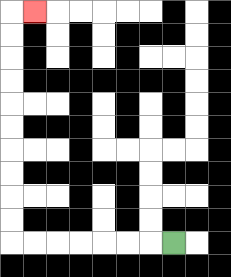{'start': '[7, 10]', 'end': '[1, 0]', 'path_directions': 'L,L,L,L,L,L,L,U,U,U,U,U,U,U,U,U,U,R', 'path_coordinates': '[[7, 10], [6, 10], [5, 10], [4, 10], [3, 10], [2, 10], [1, 10], [0, 10], [0, 9], [0, 8], [0, 7], [0, 6], [0, 5], [0, 4], [0, 3], [0, 2], [0, 1], [0, 0], [1, 0]]'}